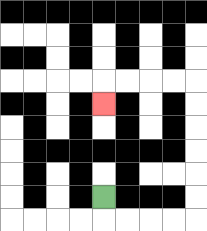{'start': '[4, 8]', 'end': '[4, 4]', 'path_directions': 'D,R,R,R,R,U,U,U,U,U,U,L,L,L,L,D', 'path_coordinates': '[[4, 8], [4, 9], [5, 9], [6, 9], [7, 9], [8, 9], [8, 8], [8, 7], [8, 6], [8, 5], [8, 4], [8, 3], [7, 3], [6, 3], [5, 3], [4, 3], [4, 4]]'}